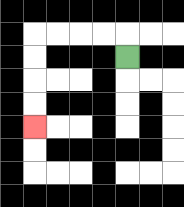{'start': '[5, 2]', 'end': '[1, 5]', 'path_directions': 'U,L,L,L,L,D,D,D,D', 'path_coordinates': '[[5, 2], [5, 1], [4, 1], [3, 1], [2, 1], [1, 1], [1, 2], [1, 3], [1, 4], [1, 5]]'}